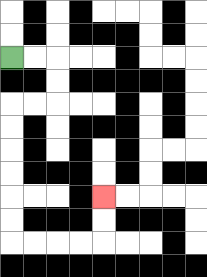{'start': '[0, 2]', 'end': '[4, 8]', 'path_directions': 'R,R,D,D,L,L,D,D,D,D,D,D,R,R,R,R,U,U', 'path_coordinates': '[[0, 2], [1, 2], [2, 2], [2, 3], [2, 4], [1, 4], [0, 4], [0, 5], [0, 6], [0, 7], [0, 8], [0, 9], [0, 10], [1, 10], [2, 10], [3, 10], [4, 10], [4, 9], [4, 8]]'}